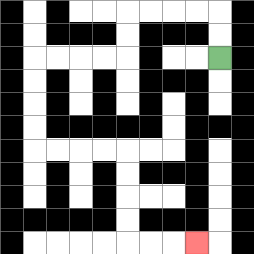{'start': '[9, 2]', 'end': '[8, 10]', 'path_directions': 'U,U,L,L,L,L,D,D,L,L,L,L,D,D,D,D,R,R,R,R,D,D,D,D,R,R,R', 'path_coordinates': '[[9, 2], [9, 1], [9, 0], [8, 0], [7, 0], [6, 0], [5, 0], [5, 1], [5, 2], [4, 2], [3, 2], [2, 2], [1, 2], [1, 3], [1, 4], [1, 5], [1, 6], [2, 6], [3, 6], [4, 6], [5, 6], [5, 7], [5, 8], [5, 9], [5, 10], [6, 10], [7, 10], [8, 10]]'}